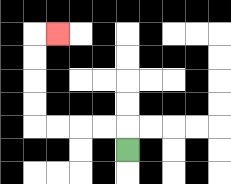{'start': '[5, 6]', 'end': '[2, 1]', 'path_directions': 'U,L,L,L,L,U,U,U,U,R', 'path_coordinates': '[[5, 6], [5, 5], [4, 5], [3, 5], [2, 5], [1, 5], [1, 4], [1, 3], [1, 2], [1, 1], [2, 1]]'}